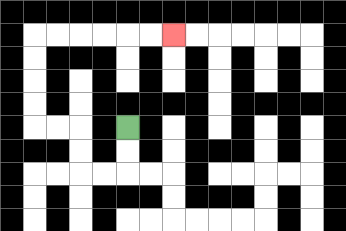{'start': '[5, 5]', 'end': '[7, 1]', 'path_directions': 'D,D,L,L,U,U,L,L,U,U,U,U,R,R,R,R,R,R', 'path_coordinates': '[[5, 5], [5, 6], [5, 7], [4, 7], [3, 7], [3, 6], [3, 5], [2, 5], [1, 5], [1, 4], [1, 3], [1, 2], [1, 1], [2, 1], [3, 1], [4, 1], [5, 1], [6, 1], [7, 1]]'}